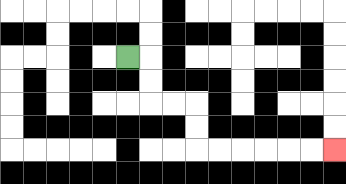{'start': '[5, 2]', 'end': '[14, 6]', 'path_directions': 'R,D,D,R,R,D,D,R,R,R,R,R,R', 'path_coordinates': '[[5, 2], [6, 2], [6, 3], [6, 4], [7, 4], [8, 4], [8, 5], [8, 6], [9, 6], [10, 6], [11, 6], [12, 6], [13, 6], [14, 6]]'}